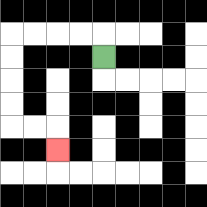{'start': '[4, 2]', 'end': '[2, 6]', 'path_directions': 'U,L,L,L,L,D,D,D,D,R,R,D', 'path_coordinates': '[[4, 2], [4, 1], [3, 1], [2, 1], [1, 1], [0, 1], [0, 2], [0, 3], [0, 4], [0, 5], [1, 5], [2, 5], [2, 6]]'}